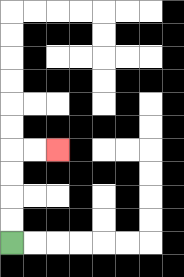{'start': '[0, 10]', 'end': '[2, 6]', 'path_directions': 'U,U,U,U,R,R', 'path_coordinates': '[[0, 10], [0, 9], [0, 8], [0, 7], [0, 6], [1, 6], [2, 6]]'}